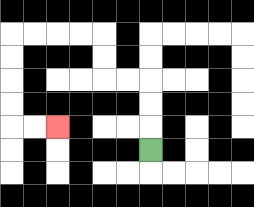{'start': '[6, 6]', 'end': '[2, 5]', 'path_directions': 'U,U,U,L,L,U,U,L,L,L,L,D,D,D,D,R,R', 'path_coordinates': '[[6, 6], [6, 5], [6, 4], [6, 3], [5, 3], [4, 3], [4, 2], [4, 1], [3, 1], [2, 1], [1, 1], [0, 1], [0, 2], [0, 3], [0, 4], [0, 5], [1, 5], [2, 5]]'}